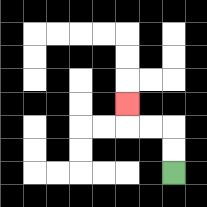{'start': '[7, 7]', 'end': '[5, 4]', 'path_directions': 'U,U,L,L,U', 'path_coordinates': '[[7, 7], [7, 6], [7, 5], [6, 5], [5, 5], [5, 4]]'}